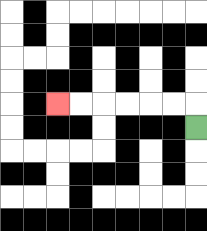{'start': '[8, 5]', 'end': '[2, 4]', 'path_directions': 'U,L,L,L,L,L,L', 'path_coordinates': '[[8, 5], [8, 4], [7, 4], [6, 4], [5, 4], [4, 4], [3, 4], [2, 4]]'}